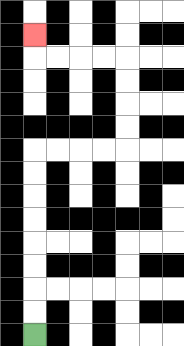{'start': '[1, 14]', 'end': '[1, 1]', 'path_directions': 'U,U,U,U,U,U,U,U,R,R,R,R,U,U,U,U,L,L,L,L,U', 'path_coordinates': '[[1, 14], [1, 13], [1, 12], [1, 11], [1, 10], [1, 9], [1, 8], [1, 7], [1, 6], [2, 6], [3, 6], [4, 6], [5, 6], [5, 5], [5, 4], [5, 3], [5, 2], [4, 2], [3, 2], [2, 2], [1, 2], [1, 1]]'}